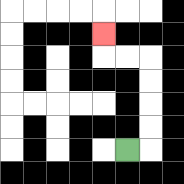{'start': '[5, 6]', 'end': '[4, 1]', 'path_directions': 'R,U,U,U,U,L,L,U', 'path_coordinates': '[[5, 6], [6, 6], [6, 5], [6, 4], [6, 3], [6, 2], [5, 2], [4, 2], [4, 1]]'}